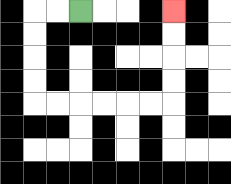{'start': '[3, 0]', 'end': '[7, 0]', 'path_directions': 'L,L,D,D,D,D,R,R,R,R,R,R,U,U,U,U', 'path_coordinates': '[[3, 0], [2, 0], [1, 0], [1, 1], [1, 2], [1, 3], [1, 4], [2, 4], [3, 4], [4, 4], [5, 4], [6, 4], [7, 4], [7, 3], [7, 2], [7, 1], [7, 0]]'}